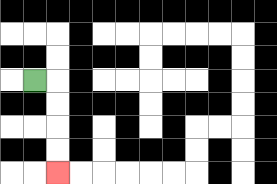{'start': '[1, 3]', 'end': '[2, 7]', 'path_directions': 'R,D,D,D,D', 'path_coordinates': '[[1, 3], [2, 3], [2, 4], [2, 5], [2, 6], [2, 7]]'}